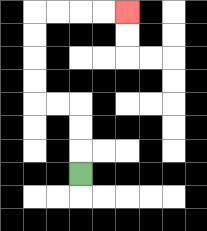{'start': '[3, 7]', 'end': '[5, 0]', 'path_directions': 'U,U,U,L,L,U,U,U,U,R,R,R,R', 'path_coordinates': '[[3, 7], [3, 6], [3, 5], [3, 4], [2, 4], [1, 4], [1, 3], [1, 2], [1, 1], [1, 0], [2, 0], [3, 0], [4, 0], [5, 0]]'}